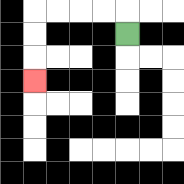{'start': '[5, 1]', 'end': '[1, 3]', 'path_directions': 'U,L,L,L,L,D,D,D', 'path_coordinates': '[[5, 1], [5, 0], [4, 0], [3, 0], [2, 0], [1, 0], [1, 1], [1, 2], [1, 3]]'}